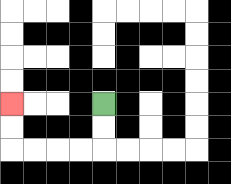{'start': '[4, 4]', 'end': '[0, 4]', 'path_directions': 'D,D,L,L,L,L,U,U', 'path_coordinates': '[[4, 4], [4, 5], [4, 6], [3, 6], [2, 6], [1, 6], [0, 6], [0, 5], [0, 4]]'}